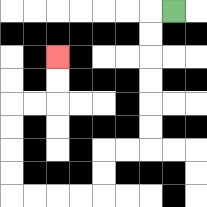{'start': '[7, 0]', 'end': '[2, 2]', 'path_directions': 'L,D,D,D,D,D,D,L,L,D,D,L,L,L,L,U,U,U,U,R,R,U,U', 'path_coordinates': '[[7, 0], [6, 0], [6, 1], [6, 2], [6, 3], [6, 4], [6, 5], [6, 6], [5, 6], [4, 6], [4, 7], [4, 8], [3, 8], [2, 8], [1, 8], [0, 8], [0, 7], [0, 6], [0, 5], [0, 4], [1, 4], [2, 4], [2, 3], [2, 2]]'}